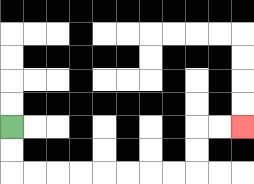{'start': '[0, 5]', 'end': '[10, 5]', 'path_directions': 'D,D,R,R,R,R,R,R,R,R,U,U,R,R', 'path_coordinates': '[[0, 5], [0, 6], [0, 7], [1, 7], [2, 7], [3, 7], [4, 7], [5, 7], [6, 7], [7, 7], [8, 7], [8, 6], [8, 5], [9, 5], [10, 5]]'}